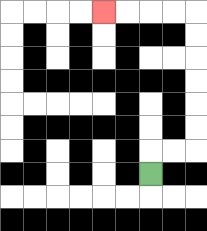{'start': '[6, 7]', 'end': '[4, 0]', 'path_directions': 'U,R,R,U,U,U,U,U,U,L,L,L,L', 'path_coordinates': '[[6, 7], [6, 6], [7, 6], [8, 6], [8, 5], [8, 4], [8, 3], [8, 2], [8, 1], [8, 0], [7, 0], [6, 0], [5, 0], [4, 0]]'}